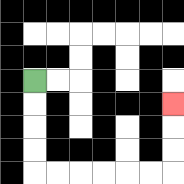{'start': '[1, 3]', 'end': '[7, 4]', 'path_directions': 'D,D,D,D,R,R,R,R,R,R,U,U,U', 'path_coordinates': '[[1, 3], [1, 4], [1, 5], [1, 6], [1, 7], [2, 7], [3, 7], [4, 7], [5, 7], [6, 7], [7, 7], [7, 6], [7, 5], [7, 4]]'}